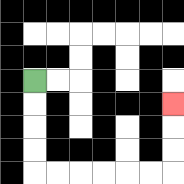{'start': '[1, 3]', 'end': '[7, 4]', 'path_directions': 'D,D,D,D,R,R,R,R,R,R,U,U,U', 'path_coordinates': '[[1, 3], [1, 4], [1, 5], [1, 6], [1, 7], [2, 7], [3, 7], [4, 7], [5, 7], [6, 7], [7, 7], [7, 6], [7, 5], [7, 4]]'}